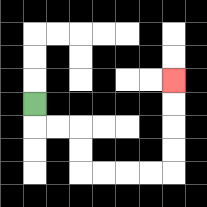{'start': '[1, 4]', 'end': '[7, 3]', 'path_directions': 'D,R,R,D,D,R,R,R,R,U,U,U,U', 'path_coordinates': '[[1, 4], [1, 5], [2, 5], [3, 5], [3, 6], [3, 7], [4, 7], [5, 7], [6, 7], [7, 7], [7, 6], [7, 5], [7, 4], [7, 3]]'}